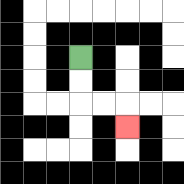{'start': '[3, 2]', 'end': '[5, 5]', 'path_directions': 'D,D,R,R,D', 'path_coordinates': '[[3, 2], [3, 3], [3, 4], [4, 4], [5, 4], [5, 5]]'}